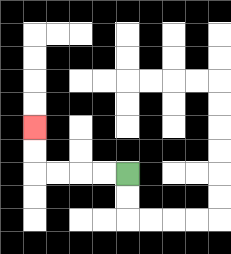{'start': '[5, 7]', 'end': '[1, 5]', 'path_directions': 'L,L,L,L,U,U', 'path_coordinates': '[[5, 7], [4, 7], [3, 7], [2, 7], [1, 7], [1, 6], [1, 5]]'}